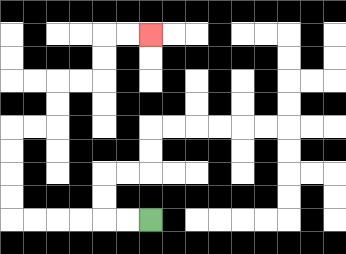{'start': '[6, 9]', 'end': '[6, 1]', 'path_directions': 'L,L,L,L,L,L,U,U,U,U,R,R,U,U,R,R,U,U,R,R', 'path_coordinates': '[[6, 9], [5, 9], [4, 9], [3, 9], [2, 9], [1, 9], [0, 9], [0, 8], [0, 7], [0, 6], [0, 5], [1, 5], [2, 5], [2, 4], [2, 3], [3, 3], [4, 3], [4, 2], [4, 1], [5, 1], [6, 1]]'}